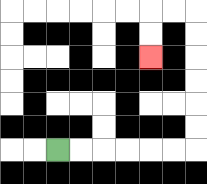{'start': '[2, 6]', 'end': '[6, 2]', 'path_directions': 'R,R,R,R,R,R,U,U,U,U,U,U,L,L,D,D', 'path_coordinates': '[[2, 6], [3, 6], [4, 6], [5, 6], [6, 6], [7, 6], [8, 6], [8, 5], [8, 4], [8, 3], [8, 2], [8, 1], [8, 0], [7, 0], [6, 0], [6, 1], [6, 2]]'}